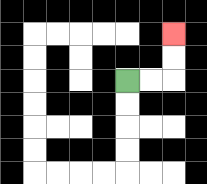{'start': '[5, 3]', 'end': '[7, 1]', 'path_directions': 'R,R,U,U', 'path_coordinates': '[[5, 3], [6, 3], [7, 3], [7, 2], [7, 1]]'}